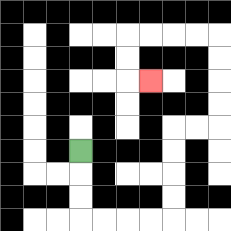{'start': '[3, 6]', 'end': '[6, 3]', 'path_directions': 'D,D,D,R,R,R,R,U,U,U,U,R,R,U,U,U,U,L,L,L,L,D,D,R', 'path_coordinates': '[[3, 6], [3, 7], [3, 8], [3, 9], [4, 9], [5, 9], [6, 9], [7, 9], [7, 8], [7, 7], [7, 6], [7, 5], [8, 5], [9, 5], [9, 4], [9, 3], [9, 2], [9, 1], [8, 1], [7, 1], [6, 1], [5, 1], [5, 2], [5, 3], [6, 3]]'}